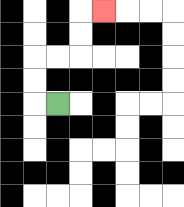{'start': '[2, 4]', 'end': '[4, 0]', 'path_directions': 'L,U,U,R,R,U,U,R', 'path_coordinates': '[[2, 4], [1, 4], [1, 3], [1, 2], [2, 2], [3, 2], [3, 1], [3, 0], [4, 0]]'}